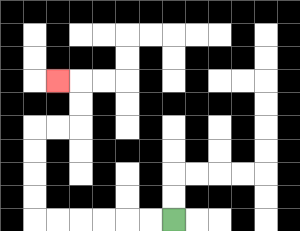{'start': '[7, 9]', 'end': '[2, 3]', 'path_directions': 'L,L,L,L,L,L,U,U,U,U,R,R,U,U,L', 'path_coordinates': '[[7, 9], [6, 9], [5, 9], [4, 9], [3, 9], [2, 9], [1, 9], [1, 8], [1, 7], [1, 6], [1, 5], [2, 5], [3, 5], [3, 4], [3, 3], [2, 3]]'}